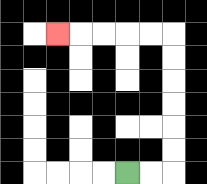{'start': '[5, 7]', 'end': '[2, 1]', 'path_directions': 'R,R,U,U,U,U,U,U,L,L,L,L,L', 'path_coordinates': '[[5, 7], [6, 7], [7, 7], [7, 6], [7, 5], [7, 4], [7, 3], [7, 2], [7, 1], [6, 1], [5, 1], [4, 1], [3, 1], [2, 1]]'}